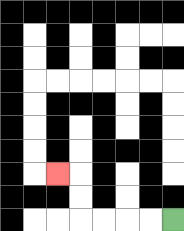{'start': '[7, 9]', 'end': '[2, 7]', 'path_directions': 'L,L,L,L,U,U,L', 'path_coordinates': '[[7, 9], [6, 9], [5, 9], [4, 9], [3, 9], [3, 8], [3, 7], [2, 7]]'}